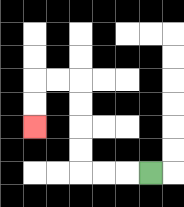{'start': '[6, 7]', 'end': '[1, 5]', 'path_directions': 'L,L,L,U,U,U,U,L,L,D,D', 'path_coordinates': '[[6, 7], [5, 7], [4, 7], [3, 7], [3, 6], [3, 5], [3, 4], [3, 3], [2, 3], [1, 3], [1, 4], [1, 5]]'}